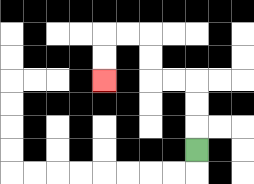{'start': '[8, 6]', 'end': '[4, 3]', 'path_directions': 'U,U,U,L,L,U,U,L,L,D,D', 'path_coordinates': '[[8, 6], [8, 5], [8, 4], [8, 3], [7, 3], [6, 3], [6, 2], [6, 1], [5, 1], [4, 1], [4, 2], [4, 3]]'}